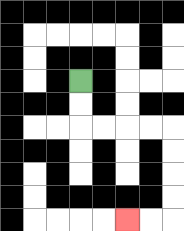{'start': '[3, 3]', 'end': '[5, 9]', 'path_directions': 'D,D,R,R,R,R,D,D,D,D,L,L', 'path_coordinates': '[[3, 3], [3, 4], [3, 5], [4, 5], [5, 5], [6, 5], [7, 5], [7, 6], [7, 7], [7, 8], [7, 9], [6, 9], [5, 9]]'}